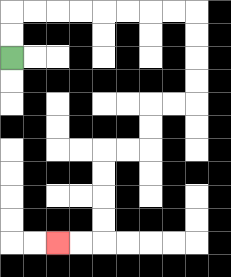{'start': '[0, 2]', 'end': '[2, 10]', 'path_directions': 'U,U,R,R,R,R,R,R,R,R,D,D,D,D,L,L,D,D,L,L,D,D,D,D,L,L', 'path_coordinates': '[[0, 2], [0, 1], [0, 0], [1, 0], [2, 0], [3, 0], [4, 0], [5, 0], [6, 0], [7, 0], [8, 0], [8, 1], [8, 2], [8, 3], [8, 4], [7, 4], [6, 4], [6, 5], [6, 6], [5, 6], [4, 6], [4, 7], [4, 8], [4, 9], [4, 10], [3, 10], [2, 10]]'}